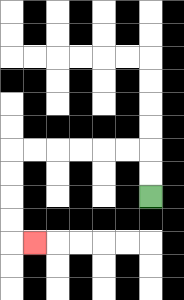{'start': '[6, 8]', 'end': '[1, 10]', 'path_directions': 'U,U,L,L,L,L,L,L,D,D,D,D,R', 'path_coordinates': '[[6, 8], [6, 7], [6, 6], [5, 6], [4, 6], [3, 6], [2, 6], [1, 6], [0, 6], [0, 7], [0, 8], [0, 9], [0, 10], [1, 10]]'}